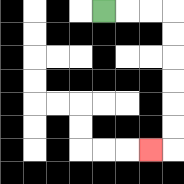{'start': '[4, 0]', 'end': '[6, 6]', 'path_directions': 'R,R,R,D,D,D,D,D,D,L', 'path_coordinates': '[[4, 0], [5, 0], [6, 0], [7, 0], [7, 1], [7, 2], [7, 3], [7, 4], [7, 5], [7, 6], [6, 6]]'}